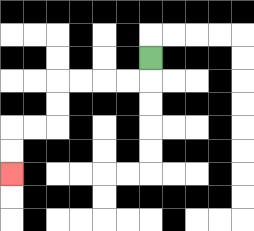{'start': '[6, 2]', 'end': '[0, 7]', 'path_directions': 'D,L,L,L,L,D,D,L,L,D,D', 'path_coordinates': '[[6, 2], [6, 3], [5, 3], [4, 3], [3, 3], [2, 3], [2, 4], [2, 5], [1, 5], [0, 5], [0, 6], [0, 7]]'}